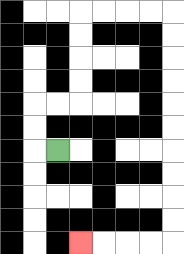{'start': '[2, 6]', 'end': '[3, 10]', 'path_directions': 'L,U,U,R,R,U,U,U,U,R,R,R,R,D,D,D,D,D,D,D,D,D,D,L,L,L,L', 'path_coordinates': '[[2, 6], [1, 6], [1, 5], [1, 4], [2, 4], [3, 4], [3, 3], [3, 2], [3, 1], [3, 0], [4, 0], [5, 0], [6, 0], [7, 0], [7, 1], [7, 2], [7, 3], [7, 4], [7, 5], [7, 6], [7, 7], [7, 8], [7, 9], [7, 10], [6, 10], [5, 10], [4, 10], [3, 10]]'}